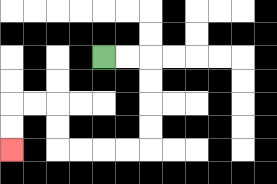{'start': '[4, 2]', 'end': '[0, 6]', 'path_directions': 'R,R,D,D,D,D,L,L,L,L,U,U,L,L,D,D', 'path_coordinates': '[[4, 2], [5, 2], [6, 2], [6, 3], [6, 4], [6, 5], [6, 6], [5, 6], [4, 6], [3, 6], [2, 6], [2, 5], [2, 4], [1, 4], [0, 4], [0, 5], [0, 6]]'}